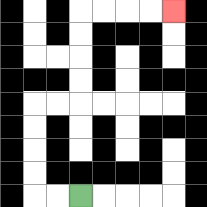{'start': '[3, 8]', 'end': '[7, 0]', 'path_directions': 'L,L,U,U,U,U,R,R,U,U,U,U,R,R,R,R', 'path_coordinates': '[[3, 8], [2, 8], [1, 8], [1, 7], [1, 6], [1, 5], [1, 4], [2, 4], [3, 4], [3, 3], [3, 2], [3, 1], [3, 0], [4, 0], [5, 0], [6, 0], [7, 0]]'}